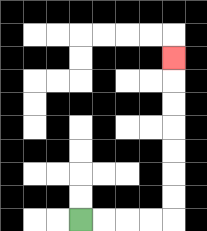{'start': '[3, 9]', 'end': '[7, 2]', 'path_directions': 'R,R,R,R,U,U,U,U,U,U,U', 'path_coordinates': '[[3, 9], [4, 9], [5, 9], [6, 9], [7, 9], [7, 8], [7, 7], [7, 6], [7, 5], [7, 4], [7, 3], [7, 2]]'}